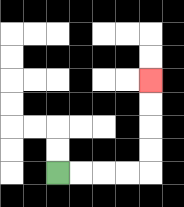{'start': '[2, 7]', 'end': '[6, 3]', 'path_directions': 'R,R,R,R,U,U,U,U', 'path_coordinates': '[[2, 7], [3, 7], [4, 7], [5, 7], [6, 7], [6, 6], [6, 5], [6, 4], [6, 3]]'}